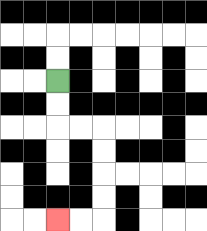{'start': '[2, 3]', 'end': '[2, 9]', 'path_directions': 'D,D,R,R,D,D,D,D,L,L', 'path_coordinates': '[[2, 3], [2, 4], [2, 5], [3, 5], [4, 5], [4, 6], [4, 7], [4, 8], [4, 9], [3, 9], [2, 9]]'}